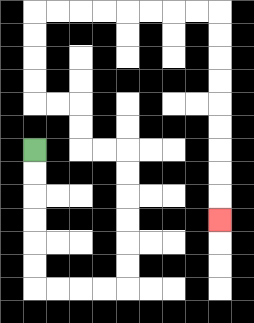{'start': '[1, 6]', 'end': '[9, 9]', 'path_directions': 'D,D,D,D,D,D,R,R,R,R,U,U,U,U,U,U,L,L,U,U,L,L,U,U,U,U,R,R,R,R,R,R,R,R,D,D,D,D,D,D,D,D,D', 'path_coordinates': '[[1, 6], [1, 7], [1, 8], [1, 9], [1, 10], [1, 11], [1, 12], [2, 12], [3, 12], [4, 12], [5, 12], [5, 11], [5, 10], [5, 9], [5, 8], [5, 7], [5, 6], [4, 6], [3, 6], [3, 5], [3, 4], [2, 4], [1, 4], [1, 3], [1, 2], [1, 1], [1, 0], [2, 0], [3, 0], [4, 0], [5, 0], [6, 0], [7, 0], [8, 0], [9, 0], [9, 1], [9, 2], [9, 3], [9, 4], [9, 5], [9, 6], [9, 7], [9, 8], [9, 9]]'}